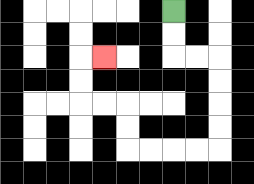{'start': '[7, 0]', 'end': '[4, 2]', 'path_directions': 'D,D,R,R,D,D,D,D,L,L,L,L,U,U,L,L,U,U,R', 'path_coordinates': '[[7, 0], [7, 1], [7, 2], [8, 2], [9, 2], [9, 3], [9, 4], [9, 5], [9, 6], [8, 6], [7, 6], [6, 6], [5, 6], [5, 5], [5, 4], [4, 4], [3, 4], [3, 3], [3, 2], [4, 2]]'}